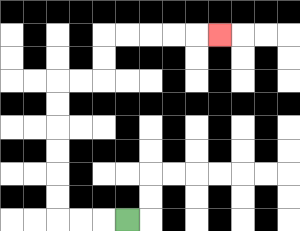{'start': '[5, 9]', 'end': '[9, 1]', 'path_directions': 'L,L,L,U,U,U,U,U,U,R,R,U,U,R,R,R,R,R', 'path_coordinates': '[[5, 9], [4, 9], [3, 9], [2, 9], [2, 8], [2, 7], [2, 6], [2, 5], [2, 4], [2, 3], [3, 3], [4, 3], [4, 2], [4, 1], [5, 1], [6, 1], [7, 1], [8, 1], [9, 1]]'}